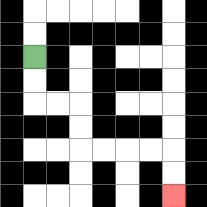{'start': '[1, 2]', 'end': '[7, 8]', 'path_directions': 'D,D,R,R,D,D,R,R,R,R,D,D', 'path_coordinates': '[[1, 2], [1, 3], [1, 4], [2, 4], [3, 4], [3, 5], [3, 6], [4, 6], [5, 6], [6, 6], [7, 6], [7, 7], [7, 8]]'}